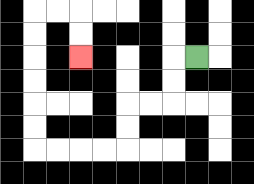{'start': '[8, 2]', 'end': '[3, 2]', 'path_directions': 'L,D,D,L,L,D,D,L,L,L,L,U,U,U,U,U,U,R,R,D,D', 'path_coordinates': '[[8, 2], [7, 2], [7, 3], [7, 4], [6, 4], [5, 4], [5, 5], [5, 6], [4, 6], [3, 6], [2, 6], [1, 6], [1, 5], [1, 4], [1, 3], [1, 2], [1, 1], [1, 0], [2, 0], [3, 0], [3, 1], [3, 2]]'}